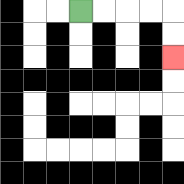{'start': '[3, 0]', 'end': '[7, 2]', 'path_directions': 'R,R,R,R,D,D', 'path_coordinates': '[[3, 0], [4, 0], [5, 0], [6, 0], [7, 0], [7, 1], [7, 2]]'}